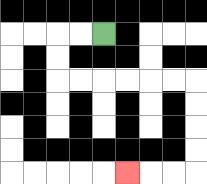{'start': '[4, 1]', 'end': '[5, 7]', 'path_directions': 'L,L,D,D,R,R,R,R,R,R,D,D,D,D,L,L,L', 'path_coordinates': '[[4, 1], [3, 1], [2, 1], [2, 2], [2, 3], [3, 3], [4, 3], [5, 3], [6, 3], [7, 3], [8, 3], [8, 4], [8, 5], [8, 6], [8, 7], [7, 7], [6, 7], [5, 7]]'}